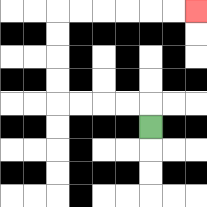{'start': '[6, 5]', 'end': '[8, 0]', 'path_directions': 'U,L,L,L,L,U,U,U,U,R,R,R,R,R,R', 'path_coordinates': '[[6, 5], [6, 4], [5, 4], [4, 4], [3, 4], [2, 4], [2, 3], [2, 2], [2, 1], [2, 0], [3, 0], [4, 0], [5, 0], [6, 0], [7, 0], [8, 0]]'}